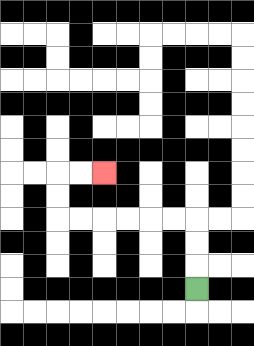{'start': '[8, 12]', 'end': '[4, 7]', 'path_directions': 'U,U,U,L,L,L,L,L,L,U,U,R,R', 'path_coordinates': '[[8, 12], [8, 11], [8, 10], [8, 9], [7, 9], [6, 9], [5, 9], [4, 9], [3, 9], [2, 9], [2, 8], [2, 7], [3, 7], [4, 7]]'}